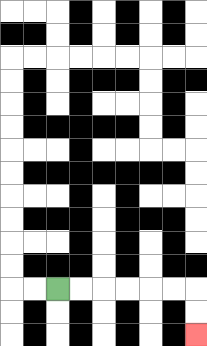{'start': '[2, 12]', 'end': '[8, 14]', 'path_directions': 'R,R,R,R,R,R,D,D', 'path_coordinates': '[[2, 12], [3, 12], [4, 12], [5, 12], [6, 12], [7, 12], [8, 12], [8, 13], [8, 14]]'}